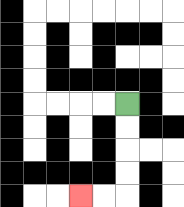{'start': '[5, 4]', 'end': '[3, 8]', 'path_directions': 'D,D,D,D,L,L', 'path_coordinates': '[[5, 4], [5, 5], [5, 6], [5, 7], [5, 8], [4, 8], [3, 8]]'}